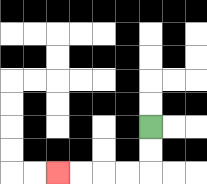{'start': '[6, 5]', 'end': '[2, 7]', 'path_directions': 'D,D,L,L,L,L', 'path_coordinates': '[[6, 5], [6, 6], [6, 7], [5, 7], [4, 7], [3, 7], [2, 7]]'}